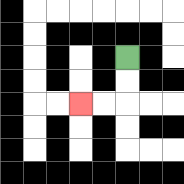{'start': '[5, 2]', 'end': '[3, 4]', 'path_directions': 'D,D,L,L', 'path_coordinates': '[[5, 2], [5, 3], [5, 4], [4, 4], [3, 4]]'}